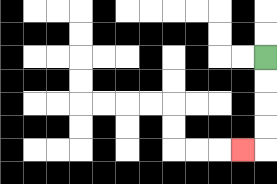{'start': '[11, 2]', 'end': '[10, 6]', 'path_directions': 'D,D,D,D,L', 'path_coordinates': '[[11, 2], [11, 3], [11, 4], [11, 5], [11, 6], [10, 6]]'}